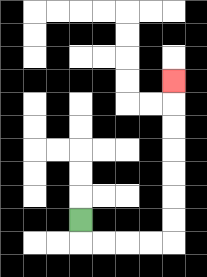{'start': '[3, 9]', 'end': '[7, 3]', 'path_directions': 'D,R,R,R,R,U,U,U,U,U,U,U', 'path_coordinates': '[[3, 9], [3, 10], [4, 10], [5, 10], [6, 10], [7, 10], [7, 9], [7, 8], [7, 7], [7, 6], [7, 5], [7, 4], [7, 3]]'}